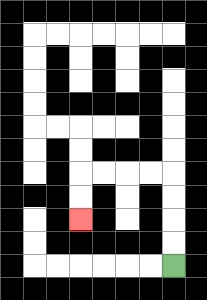{'start': '[7, 11]', 'end': '[3, 9]', 'path_directions': 'U,U,U,U,L,L,L,L,D,D', 'path_coordinates': '[[7, 11], [7, 10], [7, 9], [7, 8], [7, 7], [6, 7], [5, 7], [4, 7], [3, 7], [3, 8], [3, 9]]'}